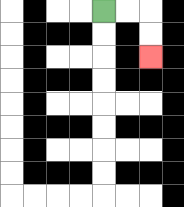{'start': '[4, 0]', 'end': '[6, 2]', 'path_directions': 'R,R,D,D', 'path_coordinates': '[[4, 0], [5, 0], [6, 0], [6, 1], [6, 2]]'}